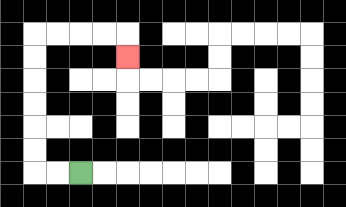{'start': '[3, 7]', 'end': '[5, 2]', 'path_directions': 'L,L,U,U,U,U,U,U,R,R,R,R,D', 'path_coordinates': '[[3, 7], [2, 7], [1, 7], [1, 6], [1, 5], [1, 4], [1, 3], [1, 2], [1, 1], [2, 1], [3, 1], [4, 1], [5, 1], [5, 2]]'}